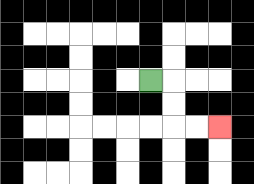{'start': '[6, 3]', 'end': '[9, 5]', 'path_directions': 'R,D,D,R,R', 'path_coordinates': '[[6, 3], [7, 3], [7, 4], [7, 5], [8, 5], [9, 5]]'}